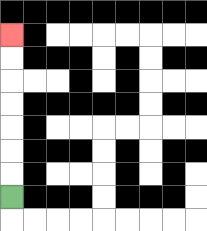{'start': '[0, 8]', 'end': '[0, 1]', 'path_directions': 'U,U,U,U,U,U,U', 'path_coordinates': '[[0, 8], [0, 7], [0, 6], [0, 5], [0, 4], [0, 3], [0, 2], [0, 1]]'}